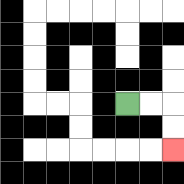{'start': '[5, 4]', 'end': '[7, 6]', 'path_directions': 'R,R,D,D', 'path_coordinates': '[[5, 4], [6, 4], [7, 4], [7, 5], [7, 6]]'}